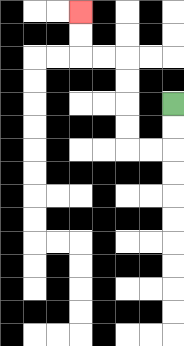{'start': '[7, 4]', 'end': '[3, 0]', 'path_directions': 'D,D,L,L,U,U,U,U,L,L,U,U', 'path_coordinates': '[[7, 4], [7, 5], [7, 6], [6, 6], [5, 6], [5, 5], [5, 4], [5, 3], [5, 2], [4, 2], [3, 2], [3, 1], [3, 0]]'}